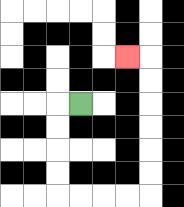{'start': '[3, 4]', 'end': '[5, 2]', 'path_directions': 'L,D,D,D,D,R,R,R,R,U,U,U,U,U,U,L', 'path_coordinates': '[[3, 4], [2, 4], [2, 5], [2, 6], [2, 7], [2, 8], [3, 8], [4, 8], [5, 8], [6, 8], [6, 7], [6, 6], [6, 5], [6, 4], [6, 3], [6, 2], [5, 2]]'}